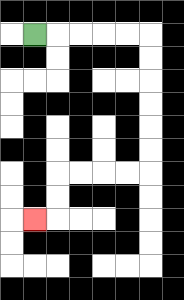{'start': '[1, 1]', 'end': '[1, 9]', 'path_directions': 'R,R,R,R,R,D,D,D,D,D,D,L,L,L,L,D,D,L', 'path_coordinates': '[[1, 1], [2, 1], [3, 1], [4, 1], [5, 1], [6, 1], [6, 2], [6, 3], [6, 4], [6, 5], [6, 6], [6, 7], [5, 7], [4, 7], [3, 7], [2, 7], [2, 8], [2, 9], [1, 9]]'}